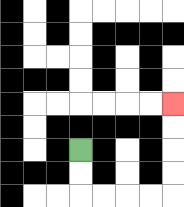{'start': '[3, 6]', 'end': '[7, 4]', 'path_directions': 'D,D,R,R,R,R,U,U,U,U', 'path_coordinates': '[[3, 6], [3, 7], [3, 8], [4, 8], [5, 8], [6, 8], [7, 8], [7, 7], [7, 6], [7, 5], [7, 4]]'}